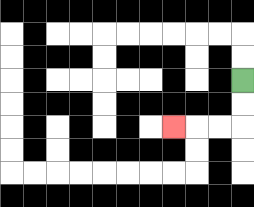{'start': '[10, 3]', 'end': '[7, 5]', 'path_directions': 'D,D,L,L,L', 'path_coordinates': '[[10, 3], [10, 4], [10, 5], [9, 5], [8, 5], [7, 5]]'}